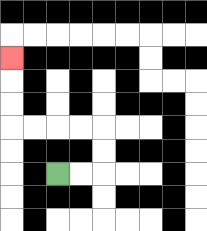{'start': '[2, 7]', 'end': '[0, 2]', 'path_directions': 'R,R,U,U,L,L,L,L,U,U,U', 'path_coordinates': '[[2, 7], [3, 7], [4, 7], [4, 6], [4, 5], [3, 5], [2, 5], [1, 5], [0, 5], [0, 4], [0, 3], [0, 2]]'}